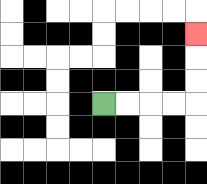{'start': '[4, 4]', 'end': '[8, 1]', 'path_directions': 'R,R,R,R,U,U,U', 'path_coordinates': '[[4, 4], [5, 4], [6, 4], [7, 4], [8, 4], [8, 3], [8, 2], [8, 1]]'}